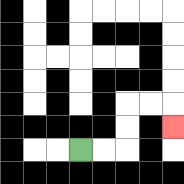{'start': '[3, 6]', 'end': '[7, 5]', 'path_directions': 'R,R,U,U,R,R,D', 'path_coordinates': '[[3, 6], [4, 6], [5, 6], [5, 5], [5, 4], [6, 4], [7, 4], [7, 5]]'}